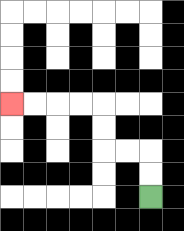{'start': '[6, 8]', 'end': '[0, 4]', 'path_directions': 'U,U,L,L,U,U,L,L,L,L', 'path_coordinates': '[[6, 8], [6, 7], [6, 6], [5, 6], [4, 6], [4, 5], [4, 4], [3, 4], [2, 4], [1, 4], [0, 4]]'}